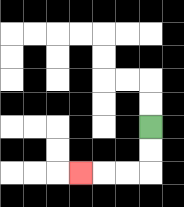{'start': '[6, 5]', 'end': '[3, 7]', 'path_directions': 'D,D,L,L,L', 'path_coordinates': '[[6, 5], [6, 6], [6, 7], [5, 7], [4, 7], [3, 7]]'}